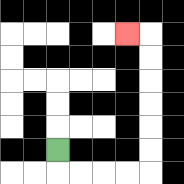{'start': '[2, 6]', 'end': '[5, 1]', 'path_directions': 'D,R,R,R,R,U,U,U,U,U,U,L', 'path_coordinates': '[[2, 6], [2, 7], [3, 7], [4, 7], [5, 7], [6, 7], [6, 6], [6, 5], [6, 4], [6, 3], [6, 2], [6, 1], [5, 1]]'}